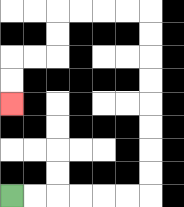{'start': '[0, 8]', 'end': '[0, 4]', 'path_directions': 'R,R,R,R,R,R,U,U,U,U,U,U,U,U,L,L,L,L,D,D,L,L,D,D', 'path_coordinates': '[[0, 8], [1, 8], [2, 8], [3, 8], [4, 8], [5, 8], [6, 8], [6, 7], [6, 6], [6, 5], [6, 4], [6, 3], [6, 2], [6, 1], [6, 0], [5, 0], [4, 0], [3, 0], [2, 0], [2, 1], [2, 2], [1, 2], [0, 2], [0, 3], [0, 4]]'}